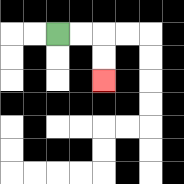{'start': '[2, 1]', 'end': '[4, 3]', 'path_directions': 'R,R,D,D', 'path_coordinates': '[[2, 1], [3, 1], [4, 1], [4, 2], [4, 3]]'}